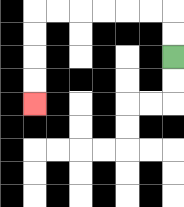{'start': '[7, 2]', 'end': '[1, 4]', 'path_directions': 'U,U,L,L,L,L,L,L,D,D,D,D', 'path_coordinates': '[[7, 2], [7, 1], [7, 0], [6, 0], [5, 0], [4, 0], [3, 0], [2, 0], [1, 0], [1, 1], [1, 2], [1, 3], [1, 4]]'}